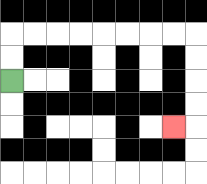{'start': '[0, 3]', 'end': '[7, 5]', 'path_directions': 'U,U,R,R,R,R,R,R,R,R,D,D,D,D,L', 'path_coordinates': '[[0, 3], [0, 2], [0, 1], [1, 1], [2, 1], [3, 1], [4, 1], [5, 1], [6, 1], [7, 1], [8, 1], [8, 2], [8, 3], [8, 4], [8, 5], [7, 5]]'}